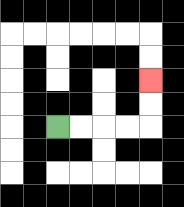{'start': '[2, 5]', 'end': '[6, 3]', 'path_directions': 'R,R,R,R,U,U', 'path_coordinates': '[[2, 5], [3, 5], [4, 5], [5, 5], [6, 5], [6, 4], [6, 3]]'}